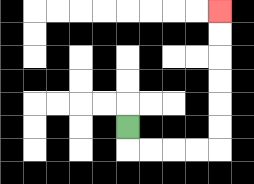{'start': '[5, 5]', 'end': '[9, 0]', 'path_directions': 'D,R,R,R,R,U,U,U,U,U,U', 'path_coordinates': '[[5, 5], [5, 6], [6, 6], [7, 6], [8, 6], [9, 6], [9, 5], [9, 4], [9, 3], [9, 2], [9, 1], [9, 0]]'}